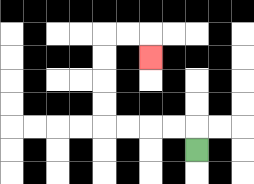{'start': '[8, 6]', 'end': '[6, 2]', 'path_directions': 'U,L,L,L,L,U,U,U,U,R,R,D', 'path_coordinates': '[[8, 6], [8, 5], [7, 5], [6, 5], [5, 5], [4, 5], [4, 4], [4, 3], [4, 2], [4, 1], [5, 1], [6, 1], [6, 2]]'}